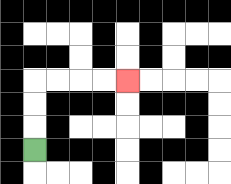{'start': '[1, 6]', 'end': '[5, 3]', 'path_directions': 'U,U,U,R,R,R,R', 'path_coordinates': '[[1, 6], [1, 5], [1, 4], [1, 3], [2, 3], [3, 3], [4, 3], [5, 3]]'}